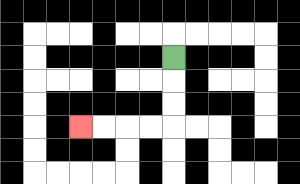{'start': '[7, 2]', 'end': '[3, 5]', 'path_directions': 'D,D,D,L,L,L,L', 'path_coordinates': '[[7, 2], [7, 3], [7, 4], [7, 5], [6, 5], [5, 5], [4, 5], [3, 5]]'}